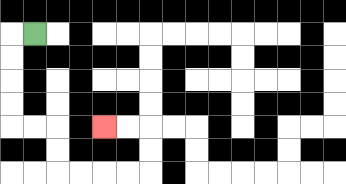{'start': '[1, 1]', 'end': '[4, 5]', 'path_directions': 'L,D,D,D,D,R,R,D,D,R,R,R,R,U,U,L,L', 'path_coordinates': '[[1, 1], [0, 1], [0, 2], [0, 3], [0, 4], [0, 5], [1, 5], [2, 5], [2, 6], [2, 7], [3, 7], [4, 7], [5, 7], [6, 7], [6, 6], [6, 5], [5, 5], [4, 5]]'}